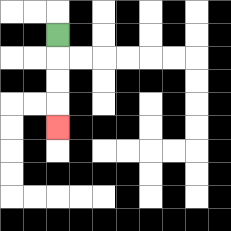{'start': '[2, 1]', 'end': '[2, 5]', 'path_directions': 'D,D,D,D', 'path_coordinates': '[[2, 1], [2, 2], [2, 3], [2, 4], [2, 5]]'}